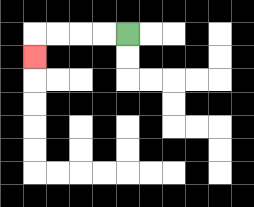{'start': '[5, 1]', 'end': '[1, 2]', 'path_directions': 'L,L,L,L,D', 'path_coordinates': '[[5, 1], [4, 1], [3, 1], [2, 1], [1, 1], [1, 2]]'}